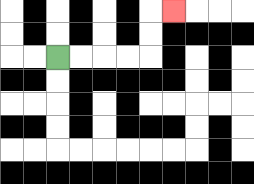{'start': '[2, 2]', 'end': '[7, 0]', 'path_directions': 'R,R,R,R,U,U,R', 'path_coordinates': '[[2, 2], [3, 2], [4, 2], [5, 2], [6, 2], [6, 1], [6, 0], [7, 0]]'}